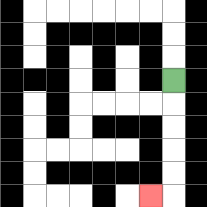{'start': '[7, 3]', 'end': '[6, 8]', 'path_directions': 'D,D,D,D,D,L', 'path_coordinates': '[[7, 3], [7, 4], [7, 5], [7, 6], [7, 7], [7, 8], [6, 8]]'}